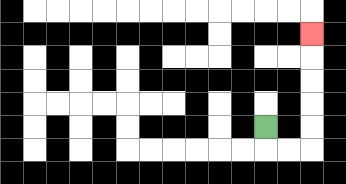{'start': '[11, 5]', 'end': '[13, 1]', 'path_directions': 'D,R,R,U,U,U,U,U', 'path_coordinates': '[[11, 5], [11, 6], [12, 6], [13, 6], [13, 5], [13, 4], [13, 3], [13, 2], [13, 1]]'}